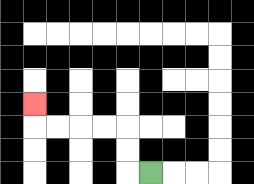{'start': '[6, 7]', 'end': '[1, 4]', 'path_directions': 'L,U,U,L,L,L,L,U', 'path_coordinates': '[[6, 7], [5, 7], [5, 6], [5, 5], [4, 5], [3, 5], [2, 5], [1, 5], [1, 4]]'}